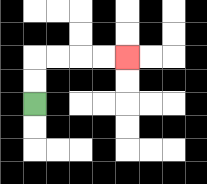{'start': '[1, 4]', 'end': '[5, 2]', 'path_directions': 'U,U,R,R,R,R', 'path_coordinates': '[[1, 4], [1, 3], [1, 2], [2, 2], [3, 2], [4, 2], [5, 2]]'}